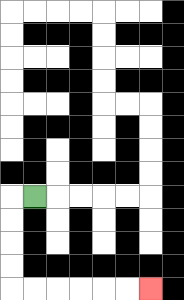{'start': '[1, 8]', 'end': '[6, 12]', 'path_directions': 'L,D,D,D,D,R,R,R,R,R,R', 'path_coordinates': '[[1, 8], [0, 8], [0, 9], [0, 10], [0, 11], [0, 12], [1, 12], [2, 12], [3, 12], [4, 12], [5, 12], [6, 12]]'}